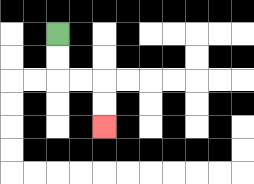{'start': '[2, 1]', 'end': '[4, 5]', 'path_directions': 'D,D,R,R,D,D', 'path_coordinates': '[[2, 1], [2, 2], [2, 3], [3, 3], [4, 3], [4, 4], [4, 5]]'}